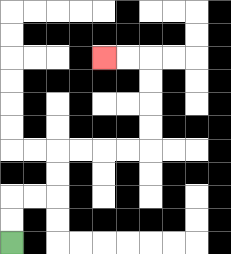{'start': '[0, 10]', 'end': '[4, 2]', 'path_directions': 'U,U,R,R,U,U,R,R,R,R,U,U,U,U,L,L', 'path_coordinates': '[[0, 10], [0, 9], [0, 8], [1, 8], [2, 8], [2, 7], [2, 6], [3, 6], [4, 6], [5, 6], [6, 6], [6, 5], [6, 4], [6, 3], [6, 2], [5, 2], [4, 2]]'}